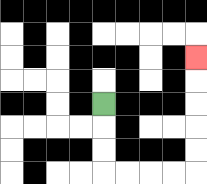{'start': '[4, 4]', 'end': '[8, 2]', 'path_directions': 'D,D,D,R,R,R,R,U,U,U,U,U', 'path_coordinates': '[[4, 4], [4, 5], [4, 6], [4, 7], [5, 7], [6, 7], [7, 7], [8, 7], [8, 6], [8, 5], [8, 4], [8, 3], [8, 2]]'}